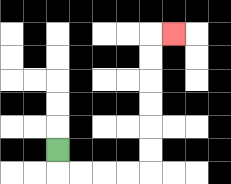{'start': '[2, 6]', 'end': '[7, 1]', 'path_directions': 'D,R,R,R,R,U,U,U,U,U,U,R', 'path_coordinates': '[[2, 6], [2, 7], [3, 7], [4, 7], [5, 7], [6, 7], [6, 6], [6, 5], [6, 4], [6, 3], [6, 2], [6, 1], [7, 1]]'}